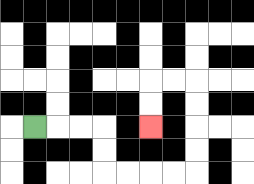{'start': '[1, 5]', 'end': '[6, 5]', 'path_directions': 'R,R,R,D,D,R,R,R,R,U,U,U,U,L,L,D,D', 'path_coordinates': '[[1, 5], [2, 5], [3, 5], [4, 5], [4, 6], [4, 7], [5, 7], [6, 7], [7, 7], [8, 7], [8, 6], [8, 5], [8, 4], [8, 3], [7, 3], [6, 3], [6, 4], [6, 5]]'}